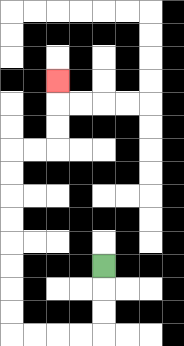{'start': '[4, 11]', 'end': '[2, 3]', 'path_directions': 'D,D,D,L,L,L,L,U,U,U,U,U,U,U,U,R,R,U,U,U', 'path_coordinates': '[[4, 11], [4, 12], [4, 13], [4, 14], [3, 14], [2, 14], [1, 14], [0, 14], [0, 13], [0, 12], [0, 11], [0, 10], [0, 9], [0, 8], [0, 7], [0, 6], [1, 6], [2, 6], [2, 5], [2, 4], [2, 3]]'}